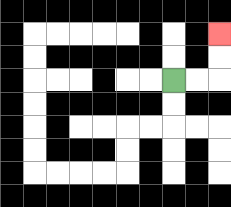{'start': '[7, 3]', 'end': '[9, 1]', 'path_directions': 'R,R,U,U', 'path_coordinates': '[[7, 3], [8, 3], [9, 3], [9, 2], [9, 1]]'}